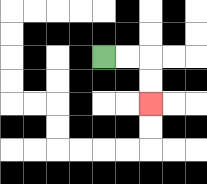{'start': '[4, 2]', 'end': '[6, 4]', 'path_directions': 'R,R,D,D', 'path_coordinates': '[[4, 2], [5, 2], [6, 2], [6, 3], [6, 4]]'}